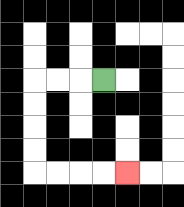{'start': '[4, 3]', 'end': '[5, 7]', 'path_directions': 'L,L,L,D,D,D,D,R,R,R,R', 'path_coordinates': '[[4, 3], [3, 3], [2, 3], [1, 3], [1, 4], [1, 5], [1, 6], [1, 7], [2, 7], [3, 7], [4, 7], [5, 7]]'}